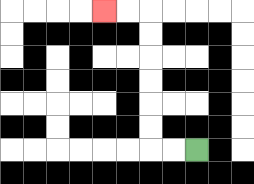{'start': '[8, 6]', 'end': '[4, 0]', 'path_directions': 'L,L,U,U,U,U,U,U,L,L', 'path_coordinates': '[[8, 6], [7, 6], [6, 6], [6, 5], [6, 4], [6, 3], [6, 2], [6, 1], [6, 0], [5, 0], [4, 0]]'}